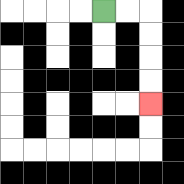{'start': '[4, 0]', 'end': '[6, 4]', 'path_directions': 'R,R,D,D,D,D', 'path_coordinates': '[[4, 0], [5, 0], [6, 0], [6, 1], [6, 2], [6, 3], [6, 4]]'}